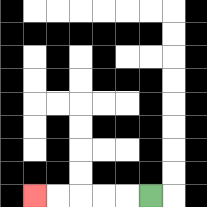{'start': '[6, 8]', 'end': '[1, 8]', 'path_directions': 'L,L,L,L,L', 'path_coordinates': '[[6, 8], [5, 8], [4, 8], [3, 8], [2, 8], [1, 8]]'}